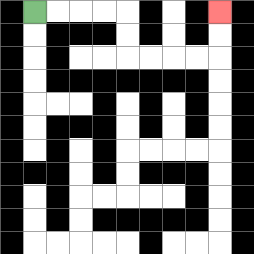{'start': '[1, 0]', 'end': '[9, 0]', 'path_directions': 'R,R,R,R,D,D,R,R,R,R,U,U', 'path_coordinates': '[[1, 0], [2, 0], [3, 0], [4, 0], [5, 0], [5, 1], [5, 2], [6, 2], [7, 2], [8, 2], [9, 2], [9, 1], [9, 0]]'}